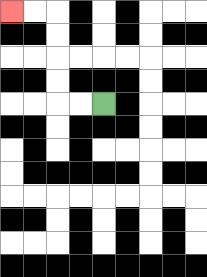{'start': '[4, 4]', 'end': '[0, 0]', 'path_directions': 'L,L,U,U,U,U,L,L', 'path_coordinates': '[[4, 4], [3, 4], [2, 4], [2, 3], [2, 2], [2, 1], [2, 0], [1, 0], [0, 0]]'}